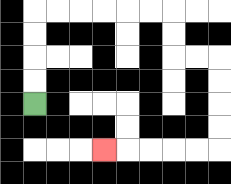{'start': '[1, 4]', 'end': '[4, 6]', 'path_directions': 'U,U,U,U,R,R,R,R,R,R,D,D,R,R,D,D,D,D,L,L,L,L,L', 'path_coordinates': '[[1, 4], [1, 3], [1, 2], [1, 1], [1, 0], [2, 0], [3, 0], [4, 0], [5, 0], [6, 0], [7, 0], [7, 1], [7, 2], [8, 2], [9, 2], [9, 3], [9, 4], [9, 5], [9, 6], [8, 6], [7, 6], [6, 6], [5, 6], [4, 6]]'}